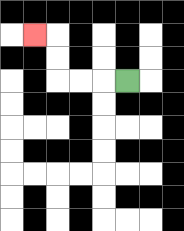{'start': '[5, 3]', 'end': '[1, 1]', 'path_directions': 'L,L,L,U,U,L', 'path_coordinates': '[[5, 3], [4, 3], [3, 3], [2, 3], [2, 2], [2, 1], [1, 1]]'}